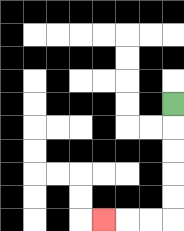{'start': '[7, 4]', 'end': '[4, 9]', 'path_directions': 'D,D,D,D,D,L,L,L', 'path_coordinates': '[[7, 4], [7, 5], [7, 6], [7, 7], [7, 8], [7, 9], [6, 9], [5, 9], [4, 9]]'}